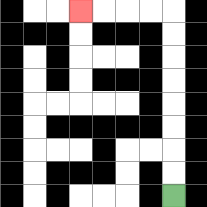{'start': '[7, 8]', 'end': '[3, 0]', 'path_directions': 'U,U,U,U,U,U,U,U,L,L,L,L', 'path_coordinates': '[[7, 8], [7, 7], [7, 6], [7, 5], [7, 4], [7, 3], [7, 2], [7, 1], [7, 0], [6, 0], [5, 0], [4, 0], [3, 0]]'}